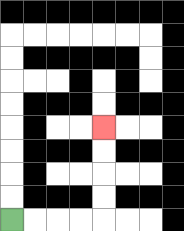{'start': '[0, 9]', 'end': '[4, 5]', 'path_directions': 'R,R,R,R,U,U,U,U', 'path_coordinates': '[[0, 9], [1, 9], [2, 9], [3, 9], [4, 9], [4, 8], [4, 7], [4, 6], [4, 5]]'}